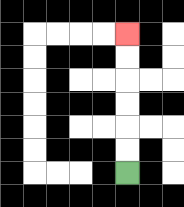{'start': '[5, 7]', 'end': '[5, 1]', 'path_directions': 'U,U,U,U,U,U', 'path_coordinates': '[[5, 7], [5, 6], [5, 5], [5, 4], [5, 3], [5, 2], [5, 1]]'}